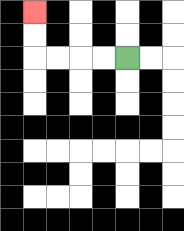{'start': '[5, 2]', 'end': '[1, 0]', 'path_directions': 'L,L,L,L,U,U', 'path_coordinates': '[[5, 2], [4, 2], [3, 2], [2, 2], [1, 2], [1, 1], [1, 0]]'}